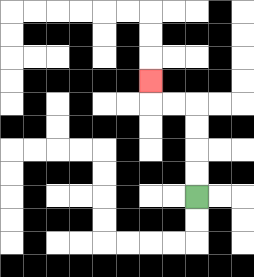{'start': '[8, 8]', 'end': '[6, 3]', 'path_directions': 'U,U,U,U,L,L,U', 'path_coordinates': '[[8, 8], [8, 7], [8, 6], [8, 5], [8, 4], [7, 4], [6, 4], [6, 3]]'}